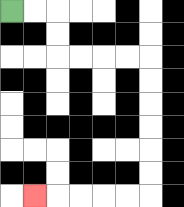{'start': '[0, 0]', 'end': '[1, 8]', 'path_directions': 'R,R,D,D,R,R,R,R,D,D,D,D,D,D,L,L,L,L,L', 'path_coordinates': '[[0, 0], [1, 0], [2, 0], [2, 1], [2, 2], [3, 2], [4, 2], [5, 2], [6, 2], [6, 3], [6, 4], [6, 5], [6, 6], [6, 7], [6, 8], [5, 8], [4, 8], [3, 8], [2, 8], [1, 8]]'}